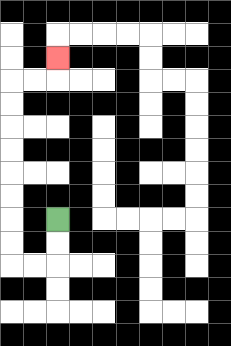{'start': '[2, 9]', 'end': '[2, 2]', 'path_directions': 'D,D,L,L,U,U,U,U,U,U,U,U,R,R,U', 'path_coordinates': '[[2, 9], [2, 10], [2, 11], [1, 11], [0, 11], [0, 10], [0, 9], [0, 8], [0, 7], [0, 6], [0, 5], [0, 4], [0, 3], [1, 3], [2, 3], [2, 2]]'}